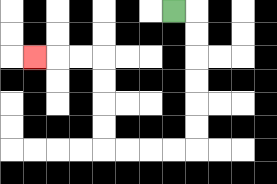{'start': '[7, 0]', 'end': '[1, 2]', 'path_directions': 'R,D,D,D,D,D,D,L,L,L,L,U,U,U,U,L,L,L', 'path_coordinates': '[[7, 0], [8, 0], [8, 1], [8, 2], [8, 3], [8, 4], [8, 5], [8, 6], [7, 6], [6, 6], [5, 6], [4, 6], [4, 5], [4, 4], [4, 3], [4, 2], [3, 2], [2, 2], [1, 2]]'}